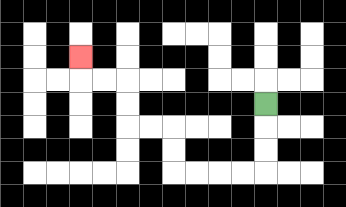{'start': '[11, 4]', 'end': '[3, 2]', 'path_directions': 'D,D,D,L,L,L,L,U,U,L,L,U,U,L,L,U', 'path_coordinates': '[[11, 4], [11, 5], [11, 6], [11, 7], [10, 7], [9, 7], [8, 7], [7, 7], [7, 6], [7, 5], [6, 5], [5, 5], [5, 4], [5, 3], [4, 3], [3, 3], [3, 2]]'}